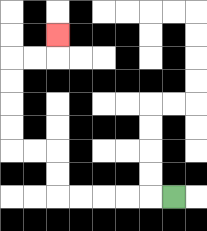{'start': '[7, 8]', 'end': '[2, 1]', 'path_directions': 'L,L,L,L,L,U,U,L,L,U,U,U,U,R,R,U', 'path_coordinates': '[[7, 8], [6, 8], [5, 8], [4, 8], [3, 8], [2, 8], [2, 7], [2, 6], [1, 6], [0, 6], [0, 5], [0, 4], [0, 3], [0, 2], [1, 2], [2, 2], [2, 1]]'}